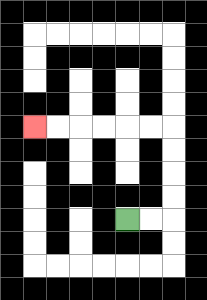{'start': '[5, 9]', 'end': '[1, 5]', 'path_directions': 'R,R,U,U,U,U,L,L,L,L,L,L', 'path_coordinates': '[[5, 9], [6, 9], [7, 9], [7, 8], [7, 7], [7, 6], [7, 5], [6, 5], [5, 5], [4, 5], [3, 5], [2, 5], [1, 5]]'}